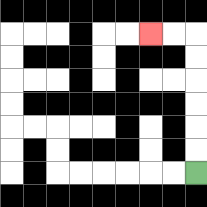{'start': '[8, 7]', 'end': '[6, 1]', 'path_directions': 'U,U,U,U,U,U,L,L', 'path_coordinates': '[[8, 7], [8, 6], [8, 5], [8, 4], [8, 3], [8, 2], [8, 1], [7, 1], [6, 1]]'}